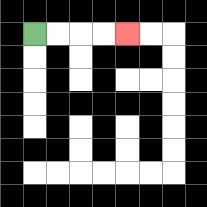{'start': '[1, 1]', 'end': '[5, 1]', 'path_directions': 'R,R,R,R', 'path_coordinates': '[[1, 1], [2, 1], [3, 1], [4, 1], [5, 1]]'}